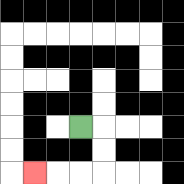{'start': '[3, 5]', 'end': '[1, 7]', 'path_directions': 'R,D,D,L,L,L', 'path_coordinates': '[[3, 5], [4, 5], [4, 6], [4, 7], [3, 7], [2, 7], [1, 7]]'}